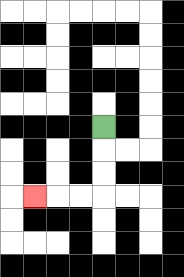{'start': '[4, 5]', 'end': '[1, 8]', 'path_directions': 'D,D,D,L,L,L', 'path_coordinates': '[[4, 5], [4, 6], [4, 7], [4, 8], [3, 8], [2, 8], [1, 8]]'}